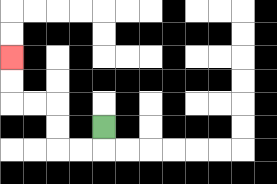{'start': '[4, 5]', 'end': '[0, 2]', 'path_directions': 'D,L,L,U,U,L,L,U,U', 'path_coordinates': '[[4, 5], [4, 6], [3, 6], [2, 6], [2, 5], [2, 4], [1, 4], [0, 4], [0, 3], [0, 2]]'}